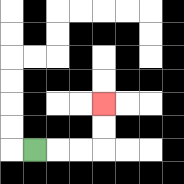{'start': '[1, 6]', 'end': '[4, 4]', 'path_directions': 'R,R,R,U,U', 'path_coordinates': '[[1, 6], [2, 6], [3, 6], [4, 6], [4, 5], [4, 4]]'}